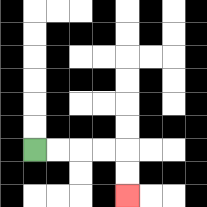{'start': '[1, 6]', 'end': '[5, 8]', 'path_directions': 'R,R,R,R,D,D', 'path_coordinates': '[[1, 6], [2, 6], [3, 6], [4, 6], [5, 6], [5, 7], [5, 8]]'}